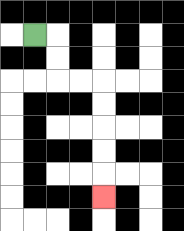{'start': '[1, 1]', 'end': '[4, 8]', 'path_directions': 'R,D,D,R,R,D,D,D,D,D', 'path_coordinates': '[[1, 1], [2, 1], [2, 2], [2, 3], [3, 3], [4, 3], [4, 4], [4, 5], [4, 6], [4, 7], [4, 8]]'}